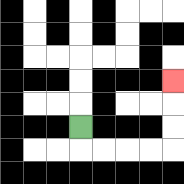{'start': '[3, 5]', 'end': '[7, 3]', 'path_directions': 'D,R,R,R,R,U,U,U', 'path_coordinates': '[[3, 5], [3, 6], [4, 6], [5, 6], [6, 6], [7, 6], [7, 5], [7, 4], [7, 3]]'}